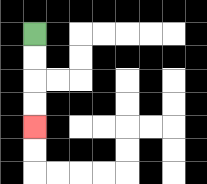{'start': '[1, 1]', 'end': '[1, 5]', 'path_directions': 'D,D,D,D', 'path_coordinates': '[[1, 1], [1, 2], [1, 3], [1, 4], [1, 5]]'}